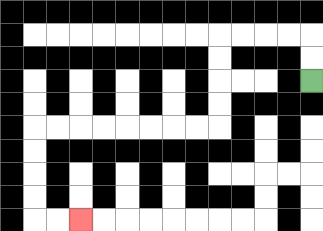{'start': '[13, 3]', 'end': '[3, 9]', 'path_directions': 'U,U,L,L,L,L,D,D,D,D,L,L,L,L,L,L,L,L,D,D,D,D,R,R', 'path_coordinates': '[[13, 3], [13, 2], [13, 1], [12, 1], [11, 1], [10, 1], [9, 1], [9, 2], [9, 3], [9, 4], [9, 5], [8, 5], [7, 5], [6, 5], [5, 5], [4, 5], [3, 5], [2, 5], [1, 5], [1, 6], [1, 7], [1, 8], [1, 9], [2, 9], [3, 9]]'}